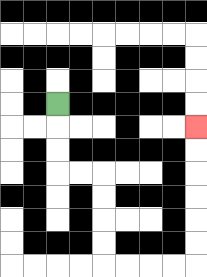{'start': '[2, 4]', 'end': '[8, 5]', 'path_directions': 'D,D,D,R,R,D,D,D,D,R,R,R,R,U,U,U,U,U,U', 'path_coordinates': '[[2, 4], [2, 5], [2, 6], [2, 7], [3, 7], [4, 7], [4, 8], [4, 9], [4, 10], [4, 11], [5, 11], [6, 11], [7, 11], [8, 11], [8, 10], [8, 9], [8, 8], [8, 7], [8, 6], [8, 5]]'}